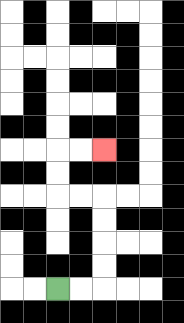{'start': '[2, 12]', 'end': '[4, 6]', 'path_directions': 'R,R,U,U,U,U,L,L,U,U,R,R', 'path_coordinates': '[[2, 12], [3, 12], [4, 12], [4, 11], [4, 10], [4, 9], [4, 8], [3, 8], [2, 8], [2, 7], [2, 6], [3, 6], [4, 6]]'}